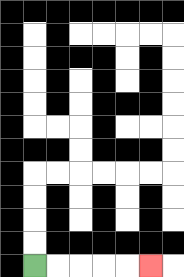{'start': '[1, 11]', 'end': '[6, 11]', 'path_directions': 'R,R,R,R,R', 'path_coordinates': '[[1, 11], [2, 11], [3, 11], [4, 11], [5, 11], [6, 11]]'}